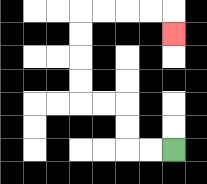{'start': '[7, 6]', 'end': '[7, 1]', 'path_directions': 'L,L,U,U,L,L,U,U,U,U,R,R,R,R,D', 'path_coordinates': '[[7, 6], [6, 6], [5, 6], [5, 5], [5, 4], [4, 4], [3, 4], [3, 3], [3, 2], [3, 1], [3, 0], [4, 0], [5, 0], [6, 0], [7, 0], [7, 1]]'}